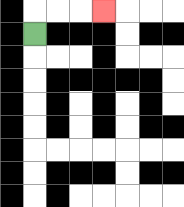{'start': '[1, 1]', 'end': '[4, 0]', 'path_directions': 'U,R,R,R', 'path_coordinates': '[[1, 1], [1, 0], [2, 0], [3, 0], [4, 0]]'}